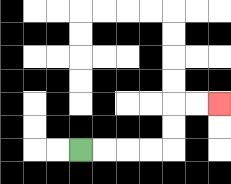{'start': '[3, 6]', 'end': '[9, 4]', 'path_directions': 'R,R,R,R,U,U,R,R', 'path_coordinates': '[[3, 6], [4, 6], [5, 6], [6, 6], [7, 6], [7, 5], [7, 4], [8, 4], [9, 4]]'}